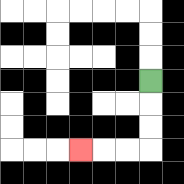{'start': '[6, 3]', 'end': '[3, 6]', 'path_directions': 'D,D,D,L,L,L', 'path_coordinates': '[[6, 3], [6, 4], [6, 5], [6, 6], [5, 6], [4, 6], [3, 6]]'}